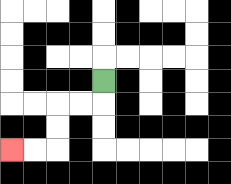{'start': '[4, 3]', 'end': '[0, 6]', 'path_directions': 'D,L,L,D,D,L,L', 'path_coordinates': '[[4, 3], [4, 4], [3, 4], [2, 4], [2, 5], [2, 6], [1, 6], [0, 6]]'}